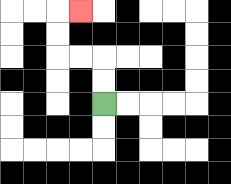{'start': '[4, 4]', 'end': '[3, 0]', 'path_directions': 'U,U,L,L,U,U,R', 'path_coordinates': '[[4, 4], [4, 3], [4, 2], [3, 2], [2, 2], [2, 1], [2, 0], [3, 0]]'}